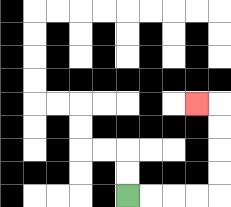{'start': '[5, 8]', 'end': '[8, 4]', 'path_directions': 'R,R,R,R,U,U,U,U,L', 'path_coordinates': '[[5, 8], [6, 8], [7, 8], [8, 8], [9, 8], [9, 7], [9, 6], [9, 5], [9, 4], [8, 4]]'}